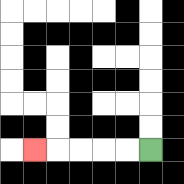{'start': '[6, 6]', 'end': '[1, 6]', 'path_directions': 'L,L,L,L,L', 'path_coordinates': '[[6, 6], [5, 6], [4, 6], [3, 6], [2, 6], [1, 6]]'}